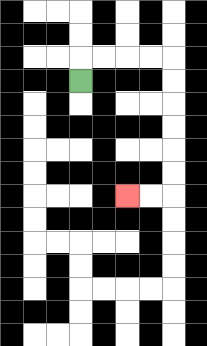{'start': '[3, 3]', 'end': '[5, 8]', 'path_directions': 'U,R,R,R,R,D,D,D,D,D,D,L,L', 'path_coordinates': '[[3, 3], [3, 2], [4, 2], [5, 2], [6, 2], [7, 2], [7, 3], [7, 4], [7, 5], [7, 6], [7, 7], [7, 8], [6, 8], [5, 8]]'}